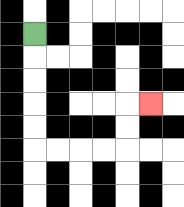{'start': '[1, 1]', 'end': '[6, 4]', 'path_directions': 'D,D,D,D,D,R,R,R,R,U,U,R', 'path_coordinates': '[[1, 1], [1, 2], [1, 3], [1, 4], [1, 5], [1, 6], [2, 6], [3, 6], [4, 6], [5, 6], [5, 5], [5, 4], [6, 4]]'}